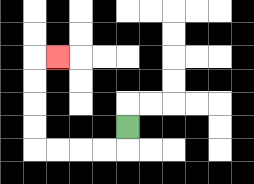{'start': '[5, 5]', 'end': '[2, 2]', 'path_directions': 'D,L,L,L,L,U,U,U,U,R', 'path_coordinates': '[[5, 5], [5, 6], [4, 6], [3, 6], [2, 6], [1, 6], [1, 5], [1, 4], [1, 3], [1, 2], [2, 2]]'}